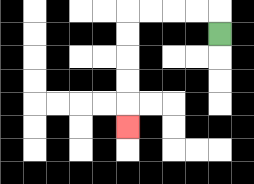{'start': '[9, 1]', 'end': '[5, 5]', 'path_directions': 'U,L,L,L,L,D,D,D,D,D', 'path_coordinates': '[[9, 1], [9, 0], [8, 0], [7, 0], [6, 0], [5, 0], [5, 1], [5, 2], [5, 3], [5, 4], [5, 5]]'}